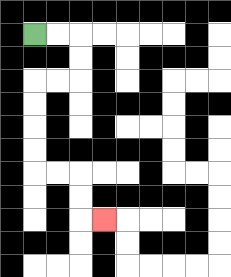{'start': '[1, 1]', 'end': '[4, 9]', 'path_directions': 'R,R,D,D,L,L,D,D,D,D,R,R,D,D,R', 'path_coordinates': '[[1, 1], [2, 1], [3, 1], [3, 2], [3, 3], [2, 3], [1, 3], [1, 4], [1, 5], [1, 6], [1, 7], [2, 7], [3, 7], [3, 8], [3, 9], [4, 9]]'}